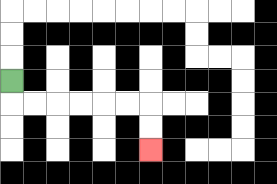{'start': '[0, 3]', 'end': '[6, 6]', 'path_directions': 'D,R,R,R,R,R,R,D,D', 'path_coordinates': '[[0, 3], [0, 4], [1, 4], [2, 4], [3, 4], [4, 4], [5, 4], [6, 4], [6, 5], [6, 6]]'}